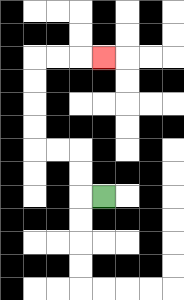{'start': '[4, 8]', 'end': '[4, 2]', 'path_directions': 'L,U,U,L,L,U,U,U,U,R,R,R', 'path_coordinates': '[[4, 8], [3, 8], [3, 7], [3, 6], [2, 6], [1, 6], [1, 5], [1, 4], [1, 3], [1, 2], [2, 2], [3, 2], [4, 2]]'}